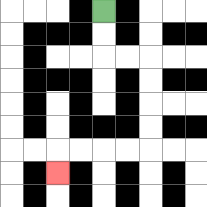{'start': '[4, 0]', 'end': '[2, 7]', 'path_directions': 'D,D,R,R,D,D,D,D,L,L,L,L,D', 'path_coordinates': '[[4, 0], [4, 1], [4, 2], [5, 2], [6, 2], [6, 3], [6, 4], [6, 5], [6, 6], [5, 6], [4, 6], [3, 6], [2, 6], [2, 7]]'}